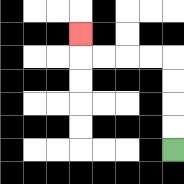{'start': '[7, 6]', 'end': '[3, 1]', 'path_directions': 'U,U,U,U,L,L,L,L,U', 'path_coordinates': '[[7, 6], [7, 5], [7, 4], [7, 3], [7, 2], [6, 2], [5, 2], [4, 2], [3, 2], [3, 1]]'}